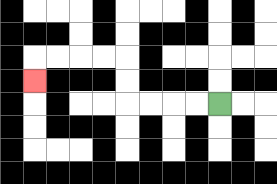{'start': '[9, 4]', 'end': '[1, 3]', 'path_directions': 'L,L,L,L,U,U,L,L,L,L,D', 'path_coordinates': '[[9, 4], [8, 4], [7, 4], [6, 4], [5, 4], [5, 3], [5, 2], [4, 2], [3, 2], [2, 2], [1, 2], [1, 3]]'}